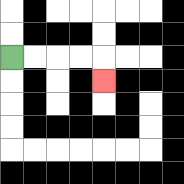{'start': '[0, 2]', 'end': '[4, 3]', 'path_directions': 'R,R,R,R,D', 'path_coordinates': '[[0, 2], [1, 2], [2, 2], [3, 2], [4, 2], [4, 3]]'}